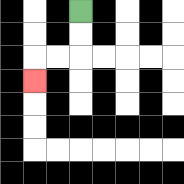{'start': '[3, 0]', 'end': '[1, 3]', 'path_directions': 'D,D,L,L,D', 'path_coordinates': '[[3, 0], [3, 1], [3, 2], [2, 2], [1, 2], [1, 3]]'}